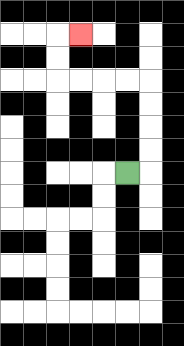{'start': '[5, 7]', 'end': '[3, 1]', 'path_directions': 'R,U,U,U,U,L,L,L,L,U,U,R', 'path_coordinates': '[[5, 7], [6, 7], [6, 6], [6, 5], [6, 4], [6, 3], [5, 3], [4, 3], [3, 3], [2, 3], [2, 2], [2, 1], [3, 1]]'}